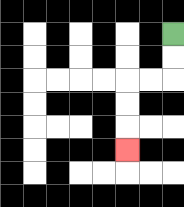{'start': '[7, 1]', 'end': '[5, 6]', 'path_directions': 'D,D,L,L,D,D,D', 'path_coordinates': '[[7, 1], [7, 2], [7, 3], [6, 3], [5, 3], [5, 4], [5, 5], [5, 6]]'}